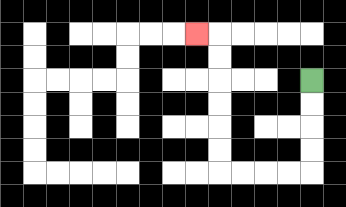{'start': '[13, 3]', 'end': '[8, 1]', 'path_directions': 'D,D,D,D,L,L,L,L,U,U,U,U,U,U,L', 'path_coordinates': '[[13, 3], [13, 4], [13, 5], [13, 6], [13, 7], [12, 7], [11, 7], [10, 7], [9, 7], [9, 6], [9, 5], [9, 4], [9, 3], [9, 2], [9, 1], [8, 1]]'}